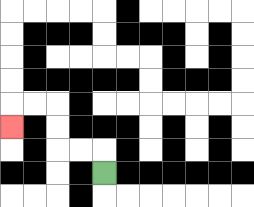{'start': '[4, 7]', 'end': '[0, 5]', 'path_directions': 'U,L,L,U,U,L,L,D', 'path_coordinates': '[[4, 7], [4, 6], [3, 6], [2, 6], [2, 5], [2, 4], [1, 4], [0, 4], [0, 5]]'}